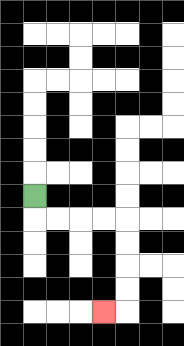{'start': '[1, 8]', 'end': '[4, 13]', 'path_directions': 'D,R,R,R,R,D,D,D,D,L', 'path_coordinates': '[[1, 8], [1, 9], [2, 9], [3, 9], [4, 9], [5, 9], [5, 10], [5, 11], [5, 12], [5, 13], [4, 13]]'}